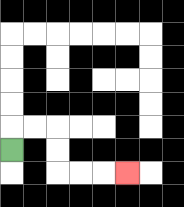{'start': '[0, 6]', 'end': '[5, 7]', 'path_directions': 'U,R,R,D,D,R,R,R', 'path_coordinates': '[[0, 6], [0, 5], [1, 5], [2, 5], [2, 6], [2, 7], [3, 7], [4, 7], [5, 7]]'}